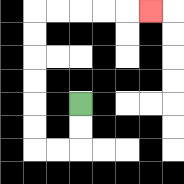{'start': '[3, 4]', 'end': '[6, 0]', 'path_directions': 'D,D,L,L,U,U,U,U,U,U,R,R,R,R,R', 'path_coordinates': '[[3, 4], [3, 5], [3, 6], [2, 6], [1, 6], [1, 5], [1, 4], [1, 3], [1, 2], [1, 1], [1, 0], [2, 0], [3, 0], [4, 0], [5, 0], [6, 0]]'}